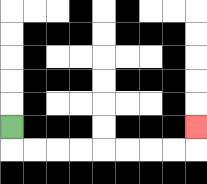{'start': '[0, 5]', 'end': '[8, 5]', 'path_directions': 'D,R,R,R,R,R,R,R,R,U', 'path_coordinates': '[[0, 5], [0, 6], [1, 6], [2, 6], [3, 6], [4, 6], [5, 6], [6, 6], [7, 6], [8, 6], [8, 5]]'}